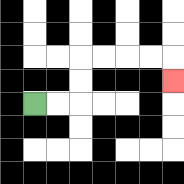{'start': '[1, 4]', 'end': '[7, 3]', 'path_directions': 'R,R,U,U,R,R,R,R,D', 'path_coordinates': '[[1, 4], [2, 4], [3, 4], [3, 3], [3, 2], [4, 2], [5, 2], [6, 2], [7, 2], [7, 3]]'}